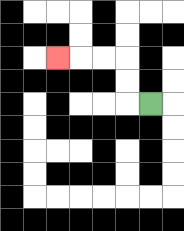{'start': '[6, 4]', 'end': '[2, 2]', 'path_directions': 'L,U,U,L,L,L', 'path_coordinates': '[[6, 4], [5, 4], [5, 3], [5, 2], [4, 2], [3, 2], [2, 2]]'}